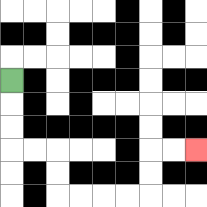{'start': '[0, 3]', 'end': '[8, 6]', 'path_directions': 'D,D,D,R,R,D,D,R,R,R,R,U,U,R,R', 'path_coordinates': '[[0, 3], [0, 4], [0, 5], [0, 6], [1, 6], [2, 6], [2, 7], [2, 8], [3, 8], [4, 8], [5, 8], [6, 8], [6, 7], [6, 6], [7, 6], [8, 6]]'}